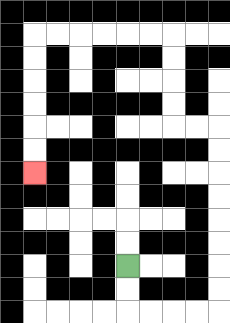{'start': '[5, 11]', 'end': '[1, 7]', 'path_directions': 'D,D,R,R,R,R,U,U,U,U,U,U,U,U,L,L,U,U,U,U,L,L,L,L,L,L,D,D,D,D,D,D', 'path_coordinates': '[[5, 11], [5, 12], [5, 13], [6, 13], [7, 13], [8, 13], [9, 13], [9, 12], [9, 11], [9, 10], [9, 9], [9, 8], [9, 7], [9, 6], [9, 5], [8, 5], [7, 5], [7, 4], [7, 3], [7, 2], [7, 1], [6, 1], [5, 1], [4, 1], [3, 1], [2, 1], [1, 1], [1, 2], [1, 3], [1, 4], [1, 5], [1, 6], [1, 7]]'}